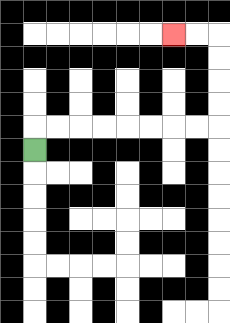{'start': '[1, 6]', 'end': '[7, 1]', 'path_directions': 'U,R,R,R,R,R,R,R,R,U,U,U,U,L,L', 'path_coordinates': '[[1, 6], [1, 5], [2, 5], [3, 5], [4, 5], [5, 5], [6, 5], [7, 5], [8, 5], [9, 5], [9, 4], [9, 3], [9, 2], [9, 1], [8, 1], [7, 1]]'}